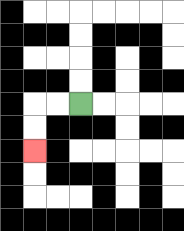{'start': '[3, 4]', 'end': '[1, 6]', 'path_directions': 'L,L,D,D', 'path_coordinates': '[[3, 4], [2, 4], [1, 4], [1, 5], [1, 6]]'}